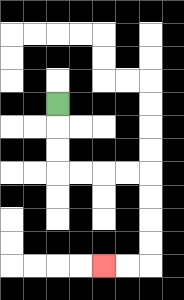{'start': '[2, 4]', 'end': '[4, 11]', 'path_directions': 'D,D,D,R,R,R,R,D,D,D,D,L,L', 'path_coordinates': '[[2, 4], [2, 5], [2, 6], [2, 7], [3, 7], [4, 7], [5, 7], [6, 7], [6, 8], [6, 9], [6, 10], [6, 11], [5, 11], [4, 11]]'}